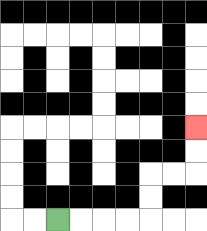{'start': '[2, 9]', 'end': '[8, 5]', 'path_directions': 'R,R,R,R,U,U,R,R,U,U', 'path_coordinates': '[[2, 9], [3, 9], [4, 9], [5, 9], [6, 9], [6, 8], [6, 7], [7, 7], [8, 7], [8, 6], [8, 5]]'}